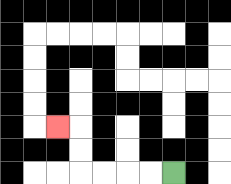{'start': '[7, 7]', 'end': '[2, 5]', 'path_directions': 'L,L,L,L,U,U,L', 'path_coordinates': '[[7, 7], [6, 7], [5, 7], [4, 7], [3, 7], [3, 6], [3, 5], [2, 5]]'}